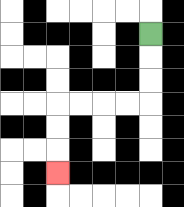{'start': '[6, 1]', 'end': '[2, 7]', 'path_directions': 'D,D,D,L,L,L,L,D,D,D', 'path_coordinates': '[[6, 1], [6, 2], [6, 3], [6, 4], [5, 4], [4, 4], [3, 4], [2, 4], [2, 5], [2, 6], [2, 7]]'}